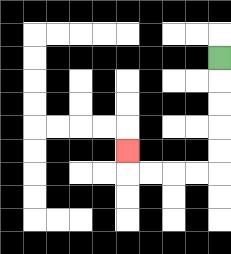{'start': '[9, 2]', 'end': '[5, 6]', 'path_directions': 'D,D,D,D,D,L,L,L,L,U', 'path_coordinates': '[[9, 2], [9, 3], [9, 4], [9, 5], [9, 6], [9, 7], [8, 7], [7, 7], [6, 7], [5, 7], [5, 6]]'}